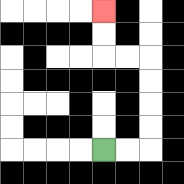{'start': '[4, 6]', 'end': '[4, 0]', 'path_directions': 'R,R,U,U,U,U,L,L,U,U', 'path_coordinates': '[[4, 6], [5, 6], [6, 6], [6, 5], [6, 4], [6, 3], [6, 2], [5, 2], [4, 2], [4, 1], [4, 0]]'}